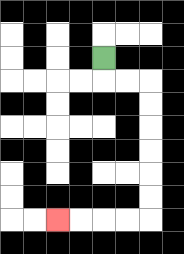{'start': '[4, 2]', 'end': '[2, 9]', 'path_directions': 'D,R,R,D,D,D,D,D,D,L,L,L,L', 'path_coordinates': '[[4, 2], [4, 3], [5, 3], [6, 3], [6, 4], [6, 5], [6, 6], [6, 7], [6, 8], [6, 9], [5, 9], [4, 9], [3, 9], [2, 9]]'}